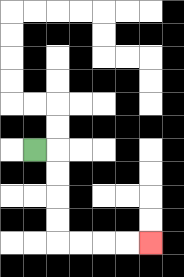{'start': '[1, 6]', 'end': '[6, 10]', 'path_directions': 'R,D,D,D,D,R,R,R,R', 'path_coordinates': '[[1, 6], [2, 6], [2, 7], [2, 8], [2, 9], [2, 10], [3, 10], [4, 10], [5, 10], [6, 10]]'}